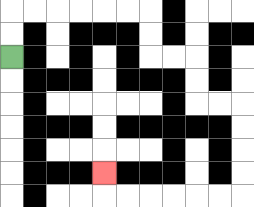{'start': '[0, 2]', 'end': '[4, 7]', 'path_directions': 'U,U,R,R,R,R,R,R,D,D,R,R,D,D,R,R,D,D,D,D,L,L,L,L,L,L,U', 'path_coordinates': '[[0, 2], [0, 1], [0, 0], [1, 0], [2, 0], [3, 0], [4, 0], [5, 0], [6, 0], [6, 1], [6, 2], [7, 2], [8, 2], [8, 3], [8, 4], [9, 4], [10, 4], [10, 5], [10, 6], [10, 7], [10, 8], [9, 8], [8, 8], [7, 8], [6, 8], [5, 8], [4, 8], [4, 7]]'}